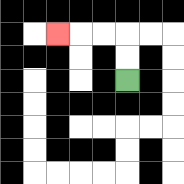{'start': '[5, 3]', 'end': '[2, 1]', 'path_directions': 'U,U,L,L,L', 'path_coordinates': '[[5, 3], [5, 2], [5, 1], [4, 1], [3, 1], [2, 1]]'}